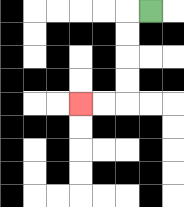{'start': '[6, 0]', 'end': '[3, 4]', 'path_directions': 'L,D,D,D,D,L,L', 'path_coordinates': '[[6, 0], [5, 0], [5, 1], [5, 2], [5, 3], [5, 4], [4, 4], [3, 4]]'}